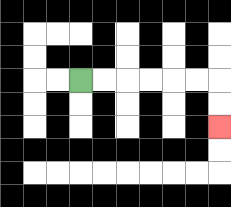{'start': '[3, 3]', 'end': '[9, 5]', 'path_directions': 'R,R,R,R,R,R,D,D', 'path_coordinates': '[[3, 3], [4, 3], [5, 3], [6, 3], [7, 3], [8, 3], [9, 3], [9, 4], [9, 5]]'}